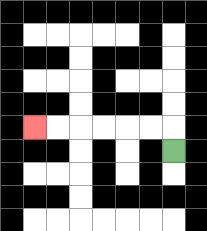{'start': '[7, 6]', 'end': '[1, 5]', 'path_directions': 'U,L,L,L,L,L,L', 'path_coordinates': '[[7, 6], [7, 5], [6, 5], [5, 5], [4, 5], [3, 5], [2, 5], [1, 5]]'}